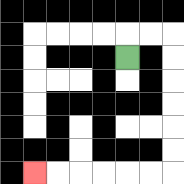{'start': '[5, 2]', 'end': '[1, 7]', 'path_directions': 'U,R,R,D,D,D,D,D,D,L,L,L,L,L,L', 'path_coordinates': '[[5, 2], [5, 1], [6, 1], [7, 1], [7, 2], [7, 3], [7, 4], [7, 5], [7, 6], [7, 7], [6, 7], [5, 7], [4, 7], [3, 7], [2, 7], [1, 7]]'}